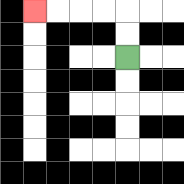{'start': '[5, 2]', 'end': '[1, 0]', 'path_directions': 'U,U,L,L,L,L', 'path_coordinates': '[[5, 2], [5, 1], [5, 0], [4, 0], [3, 0], [2, 0], [1, 0]]'}